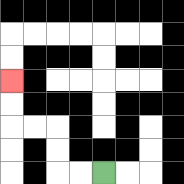{'start': '[4, 7]', 'end': '[0, 3]', 'path_directions': 'L,L,U,U,L,L,U,U', 'path_coordinates': '[[4, 7], [3, 7], [2, 7], [2, 6], [2, 5], [1, 5], [0, 5], [0, 4], [0, 3]]'}